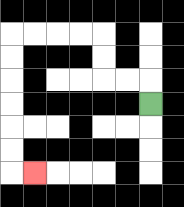{'start': '[6, 4]', 'end': '[1, 7]', 'path_directions': 'U,L,L,U,U,L,L,L,L,D,D,D,D,D,D,R', 'path_coordinates': '[[6, 4], [6, 3], [5, 3], [4, 3], [4, 2], [4, 1], [3, 1], [2, 1], [1, 1], [0, 1], [0, 2], [0, 3], [0, 4], [0, 5], [0, 6], [0, 7], [1, 7]]'}